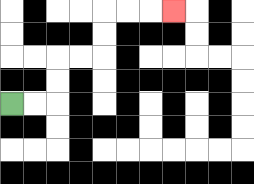{'start': '[0, 4]', 'end': '[7, 0]', 'path_directions': 'R,R,U,U,R,R,U,U,R,R,R', 'path_coordinates': '[[0, 4], [1, 4], [2, 4], [2, 3], [2, 2], [3, 2], [4, 2], [4, 1], [4, 0], [5, 0], [6, 0], [7, 0]]'}